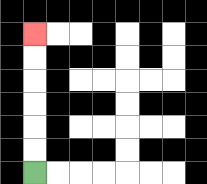{'start': '[1, 7]', 'end': '[1, 1]', 'path_directions': 'U,U,U,U,U,U', 'path_coordinates': '[[1, 7], [1, 6], [1, 5], [1, 4], [1, 3], [1, 2], [1, 1]]'}